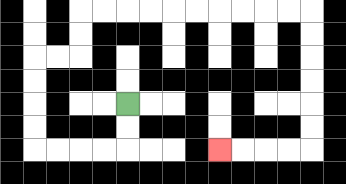{'start': '[5, 4]', 'end': '[9, 6]', 'path_directions': 'D,D,L,L,L,L,U,U,U,U,R,R,U,U,R,R,R,R,R,R,R,R,R,R,D,D,D,D,D,D,L,L,L,L', 'path_coordinates': '[[5, 4], [5, 5], [5, 6], [4, 6], [3, 6], [2, 6], [1, 6], [1, 5], [1, 4], [1, 3], [1, 2], [2, 2], [3, 2], [3, 1], [3, 0], [4, 0], [5, 0], [6, 0], [7, 0], [8, 0], [9, 0], [10, 0], [11, 0], [12, 0], [13, 0], [13, 1], [13, 2], [13, 3], [13, 4], [13, 5], [13, 6], [12, 6], [11, 6], [10, 6], [9, 6]]'}